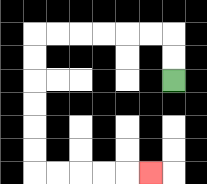{'start': '[7, 3]', 'end': '[6, 7]', 'path_directions': 'U,U,L,L,L,L,L,L,D,D,D,D,D,D,R,R,R,R,R', 'path_coordinates': '[[7, 3], [7, 2], [7, 1], [6, 1], [5, 1], [4, 1], [3, 1], [2, 1], [1, 1], [1, 2], [1, 3], [1, 4], [1, 5], [1, 6], [1, 7], [2, 7], [3, 7], [4, 7], [5, 7], [6, 7]]'}